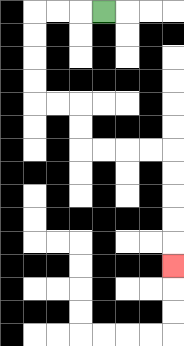{'start': '[4, 0]', 'end': '[7, 11]', 'path_directions': 'L,L,L,D,D,D,D,R,R,D,D,R,R,R,R,D,D,D,D,D', 'path_coordinates': '[[4, 0], [3, 0], [2, 0], [1, 0], [1, 1], [1, 2], [1, 3], [1, 4], [2, 4], [3, 4], [3, 5], [3, 6], [4, 6], [5, 6], [6, 6], [7, 6], [7, 7], [7, 8], [7, 9], [7, 10], [7, 11]]'}